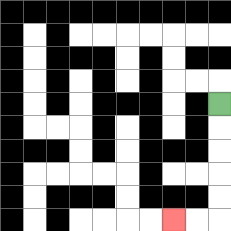{'start': '[9, 4]', 'end': '[7, 9]', 'path_directions': 'D,D,D,D,D,L,L', 'path_coordinates': '[[9, 4], [9, 5], [9, 6], [9, 7], [9, 8], [9, 9], [8, 9], [7, 9]]'}